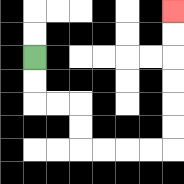{'start': '[1, 2]', 'end': '[7, 0]', 'path_directions': 'D,D,R,R,D,D,R,R,R,R,U,U,U,U,U,U', 'path_coordinates': '[[1, 2], [1, 3], [1, 4], [2, 4], [3, 4], [3, 5], [3, 6], [4, 6], [5, 6], [6, 6], [7, 6], [7, 5], [7, 4], [7, 3], [7, 2], [7, 1], [7, 0]]'}